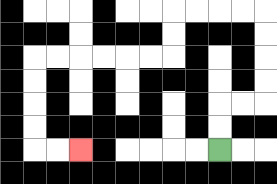{'start': '[9, 6]', 'end': '[3, 6]', 'path_directions': 'U,U,R,R,U,U,U,U,L,L,L,L,D,D,L,L,L,L,L,L,D,D,D,D,R,R', 'path_coordinates': '[[9, 6], [9, 5], [9, 4], [10, 4], [11, 4], [11, 3], [11, 2], [11, 1], [11, 0], [10, 0], [9, 0], [8, 0], [7, 0], [7, 1], [7, 2], [6, 2], [5, 2], [4, 2], [3, 2], [2, 2], [1, 2], [1, 3], [1, 4], [1, 5], [1, 6], [2, 6], [3, 6]]'}